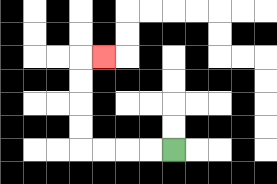{'start': '[7, 6]', 'end': '[4, 2]', 'path_directions': 'L,L,L,L,U,U,U,U,R', 'path_coordinates': '[[7, 6], [6, 6], [5, 6], [4, 6], [3, 6], [3, 5], [3, 4], [3, 3], [3, 2], [4, 2]]'}